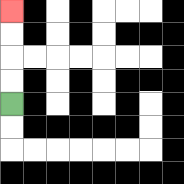{'start': '[0, 4]', 'end': '[0, 0]', 'path_directions': 'U,U,U,U', 'path_coordinates': '[[0, 4], [0, 3], [0, 2], [0, 1], [0, 0]]'}